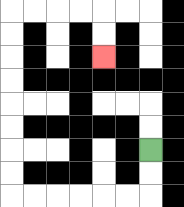{'start': '[6, 6]', 'end': '[4, 2]', 'path_directions': 'D,D,L,L,L,L,L,L,U,U,U,U,U,U,U,U,R,R,R,R,D,D', 'path_coordinates': '[[6, 6], [6, 7], [6, 8], [5, 8], [4, 8], [3, 8], [2, 8], [1, 8], [0, 8], [0, 7], [0, 6], [0, 5], [0, 4], [0, 3], [0, 2], [0, 1], [0, 0], [1, 0], [2, 0], [3, 0], [4, 0], [4, 1], [4, 2]]'}